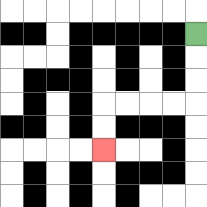{'start': '[8, 1]', 'end': '[4, 6]', 'path_directions': 'D,D,D,L,L,L,L,D,D', 'path_coordinates': '[[8, 1], [8, 2], [8, 3], [8, 4], [7, 4], [6, 4], [5, 4], [4, 4], [4, 5], [4, 6]]'}